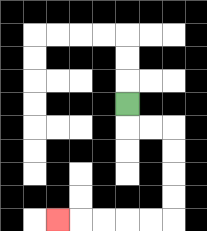{'start': '[5, 4]', 'end': '[2, 9]', 'path_directions': 'D,R,R,D,D,D,D,L,L,L,L,L', 'path_coordinates': '[[5, 4], [5, 5], [6, 5], [7, 5], [7, 6], [7, 7], [7, 8], [7, 9], [6, 9], [5, 9], [4, 9], [3, 9], [2, 9]]'}